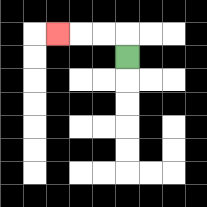{'start': '[5, 2]', 'end': '[2, 1]', 'path_directions': 'U,L,L,L', 'path_coordinates': '[[5, 2], [5, 1], [4, 1], [3, 1], [2, 1]]'}